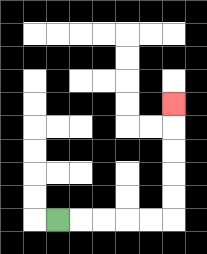{'start': '[2, 9]', 'end': '[7, 4]', 'path_directions': 'R,R,R,R,R,U,U,U,U,U', 'path_coordinates': '[[2, 9], [3, 9], [4, 9], [5, 9], [6, 9], [7, 9], [7, 8], [7, 7], [7, 6], [7, 5], [7, 4]]'}